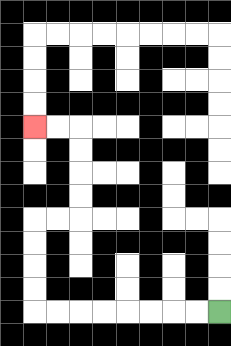{'start': '[9, 13]', 'end': '[1, 5]', 'path_directions': 'L,L,L,L,L,L,L,L,U,U,U,U,R,R,U,U,U,U,L,L', 'path_coordinates': '[[9, 13], [8, 13], [7, 13], [6, 13], [5, 13], [4, 13], [3, 13], [2, 13], [1, 13], [1, 12], [1, 11], [1, 10], [1, 9], [2, 9], [3, 9], [3, 8], [3, 7], [3, 6], [3, 5], [2, 5], [1, 5]]'}